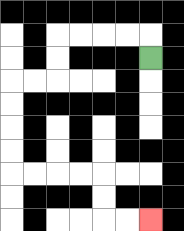{'start': '[6, 2]', 'end': '[6, 9]', 'path_directions': 'U,L,L,L,L,D,D,L,L,D,D,D,D,R,R,R,R,D,D,R,R', 'path_coordinates': '[[6, 2], [6, 1], [5, 1], [4, 1], [3, 1], [2, 1], [2, 2], [2, 3], [1, 3], [0, 3], [0, 4], [0, 5], [0, 6], [0, 7], [1, 7], [2, 7], [3, 7], [4, 7], [4, 8], [4, 9], [5, 9], [6, 9]]'}